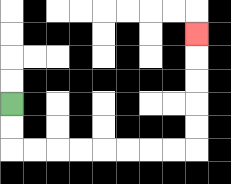{'start': '[0, 4]', 'end': '[8, 1]', 'path_directions': 'D,D,R,R,R,R,R,R,R,R,U,U,U,U,U', 'path_coordinates': '[[0, 4], [0, 5], [0, 6], [1, 6], [2, 6], [3, 6], [4, 6], [5, 6], [6, 6], [7, 6], [8, 6], [8, 5], [8, 4], [8, 3], [8, 2], [8, 1]]'}